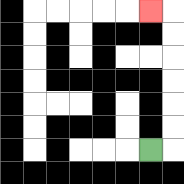{'start': '[6, 6]', 'end': '[6, 0]', 'path_directions': 'R,U,U,U,U,U,U,L', 'path_coordinates': '[[6, 6], [7, 6], [7, 5], [7, 4], [7, 3], [7, 2], [7, 1], [7, 0], [6, 0]]'}